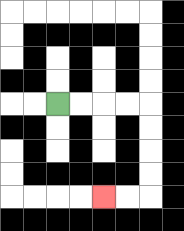{'start': '[2, 4]', 'end': '[4, 8]', 'path_directions': 'R,R,R,R,D,D,D,D,L,L', 'path_coordinates': '[[2, 4], [3, 4], [4, 4], [5, 4], [6, 4], [6, 5], [6, 6], [6, 7], [6, 8], [5, 8], [4, 8]]'}